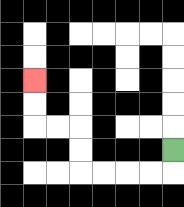{'start': '[7, 6]', 'end': '[1, 3]', 'path_directions': 'D,L,L,L,L,U,U,L,L,U,U', 'path_coordinates': '[[7, 6], [7, 7], [6, 7], [5, 7], [4, 7], [3, 7], [3, 6], [3, 5], [2, 5], [1, 5], [1, 4], [1, 3]]'}